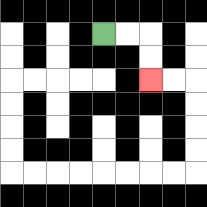{'start': '[4, 1]', 'end': '[6, 3]', 'path_directions': 'R,R,D,D', 'path_coordinates': '[[4, 1], [5, 1], [6, 1], [6, 2], [6, 3]]'}